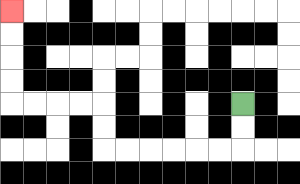{'start': '[10, 4]', 'end': '[0, 0]', 'path_directions': 'D,D,L,L,L,L,L,L,U,U,L,L,L,L,U,U,U,U', 'path_coordinates': '[[10, 4], [10, 5], [10, 6], [9, 6], [8, 6], [7, 6], [6, 6], [5, 6], [4, 6], [4, 5], [4, 4], [3, 4], [2, 4], [1, 4], [0, 4], [0, 3], [0, 2], [0, 1], [0, 0]]'}